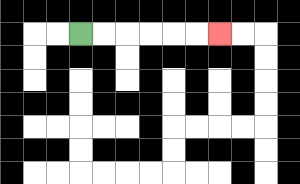{'start': '[3, 1]', 'end': '[9, 1]', 'path_directions': 'R,R,R,R,R,R', 'path_coordinates': '[[3, 1], [4, 1], [5, 1], [6, 1], [7, 1], [8, 1], [9, 1]]'}